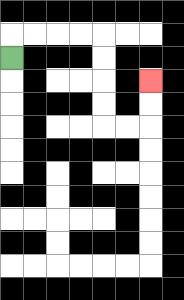{'start': '[0, 2]', 'end': '[6, 3]', 'path_directions': 'U,R,R,R,R,D,D,D,D,R,R,U,U', 'path_coordinates': '[[0, 2], [0, 1], [1, 1], [2, 1], [3, 1], [4, 1], [4, 2], [4, 3], [4, 4], [4, 5], [5, 5], [6, 5], [6, 4], [6, 3]]'}